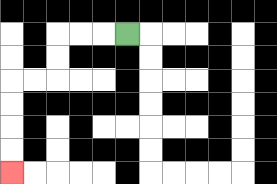{'start': '[5, 1]', 'end': '[0, 7]', 'path_directions': 'L,L,L,D,D,L,L,D,D,D,D', 'path_coordinates': '[[5, 1], [4, 1], [3, 1], [2, 1], [2, 2], [2, 3], [1, 3], [0, 3], [0, 4], [0, 5], [0, 6], [0, 7]]'}